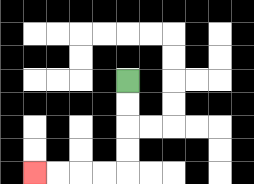{'start': '[5, 3]', 'end': '[1, 7]', 'path_directions': 'D,D,D,D,L,L,L,L', 'path_coordinates': '[[5, 3], [5, 4], [5, 5], [5, 6], [5, 7], [4, 7], [3, 7], [2, 7], [1, 7]]'}